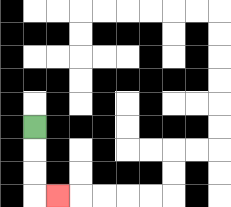{'start': '[1, 5]', 'end': '[2, 8]', 'path_directions': 'D,D,D,R', 'path_coordinates': '[[1, 5], [1, 6], [1, 7], [1, 8], [2, 8]]'}